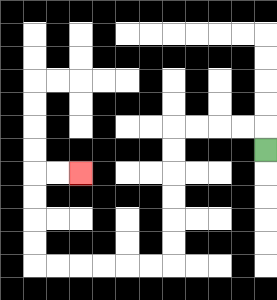{'start': '[11, 6]', 'end': '[3, 7]', 'path_directions': 'U,L,L,L,L,D,D,D,D,D,D,L,L,L,L,L,L,U,U,U,U,R,R', 'path_coordinates': '[[11, 6], [11, 5], [10, 5], [9, 5], [8, 5], [7, 5], [7, 6], [7, 7], [7, 8], [7, 9], [7, 10], [7, 11], [6, 11], [5, 11], [4, 11], [3, 11], [2, 11], [1, 11], [1, 10], [1, 9], [1, 8], [1, 7], [2, 7], [3, 7]]'}